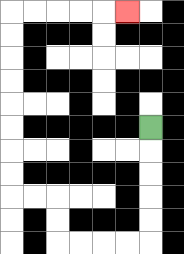{'start': '[6, 5]', 'end': '[5, 0]', 'path_directions': 'D,D,D,D,D,L,L,L,L,U,U,L,L,U,U,U,U,U,U,U,U,R,R,R,R,R', 'path_coordinates': '[[6, 5], [6, 6], [6, 7], [6, 8], [6, 9], [6, 10], [5, 10], [4, 10], [3, 10], [2, 10], [2, 9], [2, 8], [1, 8], [0, 8], [0, 7], [0, 6], [0, 5], [0, 4], [0, 3], [0, 2], [0, 1], [0, 0], [1, 0], [2, 0], [3, 0], [4, 0], [5, 0]]'}